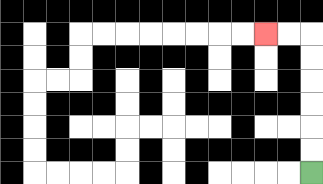{'start': '[13, 7]', 'end': '[11, 1]', 'path_directions': 'U,U,U,U,U,U,L,L', 'path_coordinates': '[[13, 7], [13, 6], [13, 5], [13, 4], [13, 3], [13, 2], [13, 1], [12, 1], [11, 1]]'}